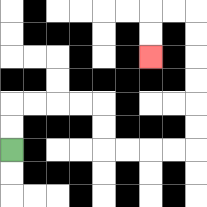{'start': '[0, 6]', 'end': '[6, 2]', 'path_directions': 'U,U,R,R,R,R,D,D,R,R,R,R,U,U,U,U,U,U,L,L,D,D', 'path_coordinates': '[[0, 6], [0, 5], [0, 4], [1, 4], [2, 4], [3, 4], [4, 4], [4, 5], [4, 6], [5, 6], [6, 6], [7, 6], [8, 6], [8, 5], [8, 4], [8, 3], [8, 2], [8, 1], [8, 0], [7, 0], [6, 0], [6, 1], [6, 2]]'}